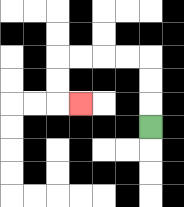{'start': '[6, 5]', 'end': '[3, 4]', 'path_directions': 'U,U,U,L,L,L,L,D,D,R', 'path_coordinates': '[[6, 5], [6, 4], [6, 3], [6, 2], [5, 2], [4, 2], [3, 2], [2, 2], [2, 3], [2, 4], [3, 4]]'}